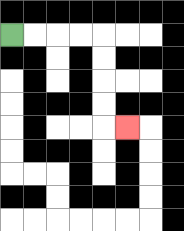{'start': '[0, 1]', 'end': '[5, 5]', 'path_directions': 'R,R,R,R,D,D,D,D,R', 'path_coordinates': '[[0, 1], [1, 1], [2, 1], [3, 1], [4, 1], [4, 2], [4, 3], [4, 4], [4, 5], [5, 5]]'}